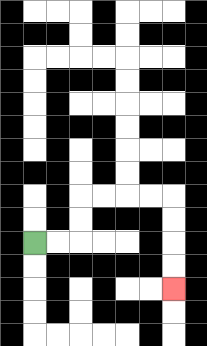{'start': '[1, 10]', 'end': '[7, 12]', 'path_directions': 'R,R,U,U,R,R,R,R,D,D,D,D', 'path_coordinates': '[[1, 10], [2, 10], [3, 10], [3, 9], [3, 8], [4, 8], [5, 8], [6, 8], [7, 8], [7, 9], [7, 10], [7, 11], [7, 12]]'}